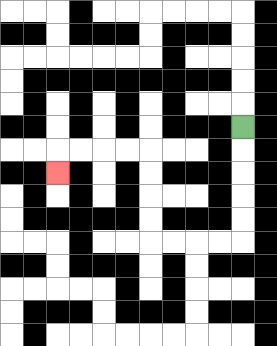{'start': '[10, 5]', 'end': '[2, 7]', 'path_directions': 'D,D,D,D,D,L,L,L,L,U,U,U,U,L,L,L,L,D', 'path_coordinates': '[[10, 5], [10, 6], [10, 7], [10, 8], [10, 9], [10, 10], [9, 10], [8, 10], [7, 10], [6, 10], [6, 9], [6, 8], [6, 7], [6, 6], [5, 6], [4, 6], [3, 6], [2, 6], [2, 7]]'}